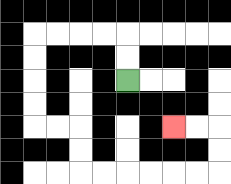{'start': '[5, 3]', 'end': '[7, 5]', 'path_directions': 'U,U,L,L,L,L,D,D,D,D,R,R,D,D,R,R,R,R,R,R,U,U,L,L', 'path_coordinates': '[[5, 3], [5, 2], [5, 1], [4, 1], [3, 1], [2, 1], [1, 1], [1, 2], [1, 3], [1, 4], [1, 5], [2, 5], [3, 5], [3, 6], [3, 7], [4, 7], [5, 7], [6, 7], [7, 7], [8, 7], [9, 7], [9, 6], [9, 5], [8, 5], [7, 5]]'}